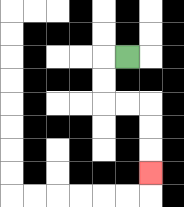{'start': '[5, 2]', 'end': '[6, 7]', 'path_directions': 'L,D,D,R,R,D,D,D', 'path_coordinates': '[[5, 2], [4, 2], [4, 3], [4, 4], [5, 4], [6, 4], [6, 5], [6, 6], [6, 7]]'}